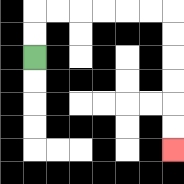{'start': '[1, 2]', 'end': '[7, 6]', 'path_directions': 'U,U,R,R,R,R,R,R,D,D,D,D,D,D', 'path_coordinates': '[[1, 2], [1, 1], [1, 0], [2, 0], [3, 0], [4, 0], [5, 0], [6, 0], [7, 0], [7, 1], [7, 2], [7, 3], [7, 4], [7, 5], [7, 6]]'}